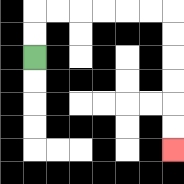{'start': '[1, 2]', 'end': '[7, 6]', 'path_directions': 'U,U,R,R,R,R,R,R,D,D,D,D,D,D', 'path_coordinates': '[[1, 2], [1, 1], [1, 0], [2, 0], [3, 0], [4, 0], [5, 0], [6, 0], [7, 0], [7, 1], [7, 2], [7, 3], [7, 4], [7, 5], [7, 6]]'}